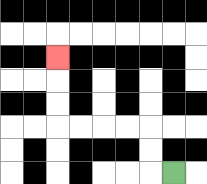{'start': '[7, 7]', 'end': '[2, 2]', 'path_directions': 'L,U,U,L,L,L,L,U,U,U', 'path_coordinates': '[[7, 7], [6, 7], [6, 6], [6, 5], [5, 5], [4, 5], [3, 5], [2, 5], [2, 4], [2, 3], [2, 2]]'}